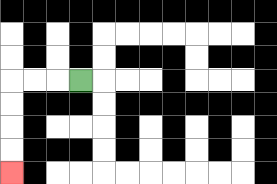{'start': '[3, 3]', 'end': '[0, 7]', 'path_directions': 'L,L,L,D,D,D,D', 'path_coordinates': '[[3, 3], [2, 3], [1, 3], [0, 3], [0, 4], [0, 5], [0, 6], [0, 7]]'}